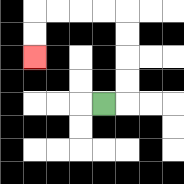{'start': '[4, 4]', 'end': '[1, 2]', 'path_directions': 'R,U,U,U,U,L,L,L,L,D,D', 'path_coordinates': '[[4, 4], [5, 4], [5, 3], [5, 2], [5, 1], [5, 0], [4, 0], [3, 0], [2, 0], [1, 0], [1, 1], [1, 2]]'}